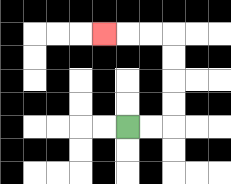{'start': '[5, 5]', 'end': '[4, 1]', 'path_directions': 'R,R,U,U,U,U,L,L,L', 'path_coordinates': '[[5, 5], [6, 5], [7, 5], [7, 4], [7, 3], [7, 2], [7, 1], [6, 1], [5, 1], [4, 1]]'}